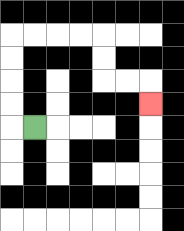{'start': '[1, 5]', 'end': '[6, 4]', 'path_directions': 'L,U,U,U,U,R,R,R,R,D,D,R,R,D', 'path_coordinates': '[[1, 5], [0, 5], [0, 4], [0, 3], [0, 2], [0, 1], [1, 1], [2, 1], [3, 1], [4, 1], [4, 2], [4, 3], [5, 3], [6, 3], [6, 4]]'}